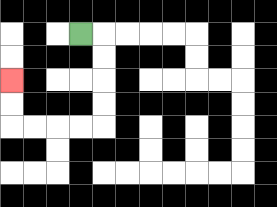{'start': '[3, 1]', 'end': '[0, 3]', 'path_directions': 'R,D,D,D,D,L,L,L,L,U,U', 'path_coordinates': '[[3, 1], [4, 1], [4, 2], [4, 3], [4, 4], [4, 5], [3, 5], [2, 5], [1, 5], [0, 5], [0, 4], [0, 3]]'}